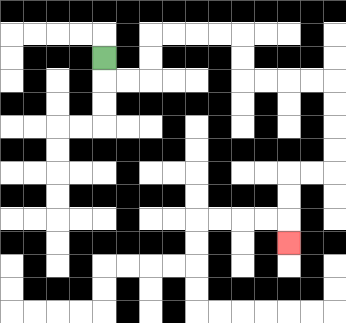{'start': '[4, 2]', 'end': '[12, 10]', 'path_directions': 'D,R,R,U,U,R,R,R,R,D,D,R,R,R,R,D,D,D,D,L,L,D,D,D', 'path_coordinates': '[[4, 2], [4, 3], [5, 3], [6, 3], [6, 2], [6, 1], [7, 1], [8, 1], [9, 1], [10, 1], [10, 2], [10, 3], [11, 3], [12, 3], [13, 3], [14, 3], [14, 4], [14, 5], [14, 6], [14, 7], [13, 7], [12, 7], [12, 8], [12, 9], [12, 10]]'}